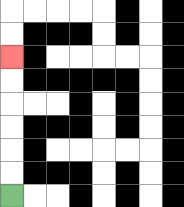{'start': '[0, 8]', 'end': '[0, 2]', 'path_directions': 'U,U,U,U,U,U', 'path_coordinates': '[[0, 8], [0, 7], [0, 6], [0, 5], [0, 4], [0, 3], [0, 2]]'}